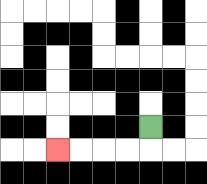{'start': '[6, 5]', 'end': '[2, 6]', 'path_directions': 'D,L,L,L,L', 'path_coordinates': '[[6, 5], [6, 6], [5, 6], [4, 6], [3, 6], [2, 6]]'}